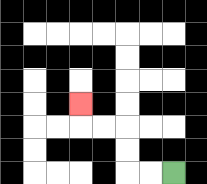{'start': '[7, 7]', 'end': '[3, 4]', 'path_directions': 'L,L,U,U,L,L,U', 'path_coordinates': '[[7, 7], [6, 7], [5, 7], [5, 6], [5, 5], [4, 5], [3, 5], [3, 4]]'}